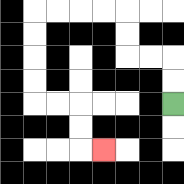{'start': '[7, 4]', 'end': '[4, 6]', 'path_directions': 'U,U,L,L,U,U,L,L,L,L,D,D,D,D,R,R,D,D,R', 'path_coordinates': '[[7, 4], [7, 3], [7, 2], [6, 2], [5, 2], [5, 1], [5, 0], [4, 0], [3, 0], [2, 0], [1, 0], [1, 1], [1, 2], [1, 3], [1, 4], [2, 4], [3, 4], [3, 5], [3, 6], [4, 6]]'}